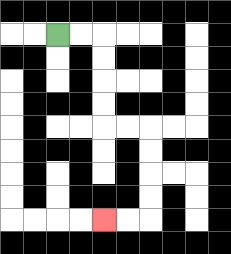{'start': '[2, 1]', 'end': '[4, 9]', 'path_directions': 'R,R,D,D,D,D,R,R,D,D,D,D,L,L', 'path_coordinates': '[[2, 1], [3, 1], [4, 1], [4, 2], [4, 3], [4, 4], [4, 5], [5, 5], [6, 5], [6, 6], [6, 7], [6, 8], [6, 9], [5, 9], [4, 9]]'}